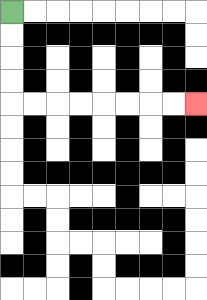{'start': '[0, 0]', 'end': '[8, 4]', 'path_directions': 'D,D,D,D,R,R,R,R,R,R,R,R', 'path_coordinates': '[[0, 0], [0, 1], [0, 2], [0, 3], [0, 4], [1, 4], [2, 4], [3, 4], [4, 4], [5, 4], [6, 4], [7, 4], [8, 4]]'}